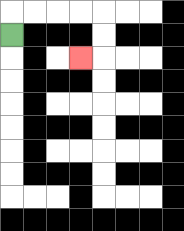{'start': '[0, 1]', 'end': '[3, 2]', 'path_directions': 'U,R,R,R,R,D,D,L', 'path_coordinates': '[[0, 1], [0, 0], [1, 0], [2, 0], [3, 0], [4, 0], [4, 1], [4, 2], [3, 2]]'}